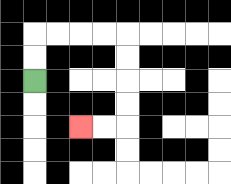{'start': '[1, 3]', 'end': '[3, 5]', 'path_directions': 'U,U,R,R,R,R,D,D,D,D,L,L', 'path_coordinates': '[[1, 3], [1, 2], [1, 1], [2, 1], [3, 1], [4, 1], [5, 1], [5, 2], [5, 3], [5, 4], [5, 5], [4, 5], [3, 5]]'}